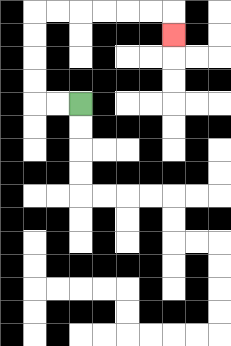{'start': '[3, 4]', 'end': '[7, 1]', 'path_directions': 'L,L,U,U,U,U,R,R,R,R,R,R,D', 'path_coordinates': '[[3, 4], [2, 4], [1, 4], [1, 3], [1, 2], [1, 1], [1, 0], [2, 0], [3, 0], [4, 0], [5, 0], [6, 0], [7, 0], [7, 1]]'}